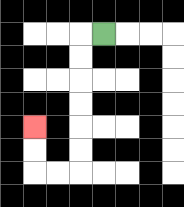{'start': '[4, 1]', 'end': '[1, 5]', 'path_directions': 'L,D,D,D,D,D,D,L,L,U,U', 'path_coordinates': '[[4, 1], [3, 1], [3, 2], [3, 3], [3, 4], [3, 5], [3, 6], [3, 7], [2, 7], [1, 7], [1, 6], [1, 5]]'}